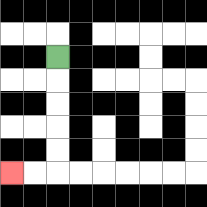{'start': '[2, 2]', 'end': '[0, 7]', 'path_directions': 'D,D,D,D,D,L,L', 'path_coordinates': '[[2, 2], [2, 3], [2, 4], [2, 5], [2, 6], [2, 7], [1, 7], [0, 7]]'}